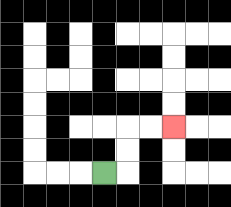{'start': '[4, 7]', 'end': '[7, 5]', 'path_directions': 'R,U,U,R,R', 'path_coordinates': '[[4, 7], [5, 7], [5, 6], [5, 5], [6, 5], [7, 5]]'}